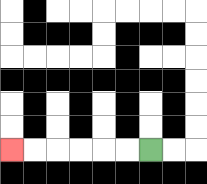{'start': '[6, 6]', 'end': '[0, 6]', 'path_directions': 'L,L,L,L,L,L', 'path_coordinates': '[[6, 6], [5, 6], [4, 6], [3, 6], [2, 6], [1, 6], [0, 6]]'}